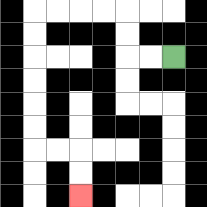{'start': '[7, 2]', 'end': '[3, 8]', 'path_directions': 'L,L,U,U,L,L,L,L,D,D,D,D,D,D,R,R,D,D', 'path_coordinates': '[[7, 2], [6, 2], [5, 2], [5, 1], [5, 0], [4, 0], [3, 0], [2, 0], [1, 0], [1, 1], [1, 2], [1, 3], [1, 4], [1, 5], [1, 6], [2, 6], [3, 6], [3, 7], [3, 8]]'}